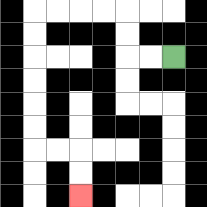{'start': '[7, 2]', 'end': '[3, 8]', 'path_directions': 'L,L,U,U,L,L,L,L,D,D,D,D,D,D,R,R,D,D', 'path_coordinates': '[[7, 2], [6, 2], [5, 2], [5, 1], [5, 0], [4, 0], [3, 0], [2, 0], [1, 0], [1, 1], [1, 2], [1, 3], [1, 4], [1, 5], [1, 6], [2, 6], [3, 6], [3, 7], [3, 8]]'}